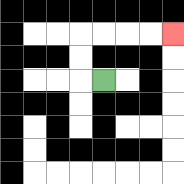{'start': '[4, 3]', 'end': '[7, 1]', 'path_directions': 'L,U,U,R,R,R,R', 'path_coordinates': '[[4, 3], [3, 3], [3, 2], [3, 1], [4, 1], [5, 1], [6, 1], [7, 1]]'}